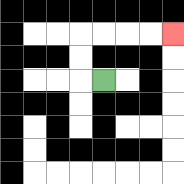{'start': '[4, 3]', 'end': '[7, 1]', 'path_directions': 'L,U,U,R,R,R,R', 'path_coordinates': '[[4, 3], [3, 3], [3, 2], [3, 1], [4, 1], [5, 1], [6, 1], [7, 1]]'}